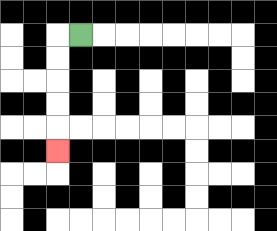{'start': '[3, 1]', 'end': '[2, 6]', 'path_directions': 'L,D,D,D,D,D', 'path_coordinates': '[[3, 1], [2, 1], [2, 2], [2, 3], [2, 4], [2, 5], [2, 6]]'}